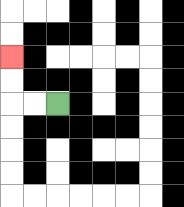{'start': '[2, 4]', 'end': '[0, 2]', 'path_directions': 'L,L,U,U', 'path_coordinates': '[[2, 4], [1, 4], [0, 4], [0, 3], [0, 2]]'}